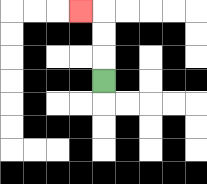{'start': '[4, 3]', 'end': '[3, 0]', 'path_directions': 'U,U,U,L', 'path_coordinates': '[[4, 3], [4, 2], [4, 1], [4, 0], [3, 0]]'}